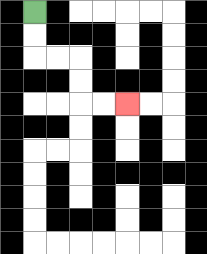{'start': '[1, 0]', 'end': '[5, 4]', 'path_directions': 'D,D,R,R,D,D,R,R', 'path_coordinates': '[[1, 0], [1, 1], [1, 2], [2, 2], [3, 2], [3, 3], [3, 4], [4, 4], [5, 4]]'}